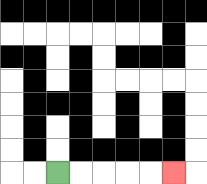{'start': '[2, 7]', 'end': '[7, 7]', 'path_directions': 'R,R,R,R,R', 'path_coordinates': '[[2, 7], [3, 7], [4, 7], [5, 7], [6, 7], [7, 7]]'}